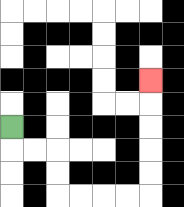{'start': '[0, 5]', 'end': '[6, 3]', 'path_directions': 'D,R,R,D,D,R,R,R,R,U,U,U,U,U', 'path_coordinates': '[[0, 5], [0, 6], [1, 6], [2, 6], [2, 7], [2, 8], [3, 8], [4, 8], [5, 8], [6, 8], [6, 7], [6, 6], [6, 5], [6, 4], [6, 3]]'}